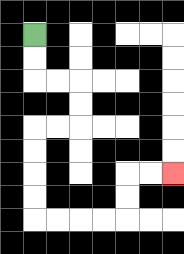{'start': '[1, 1]', 'end': '[7, 7]', 'path_directions': 'D,D,R,R,D,D,L,L,D,D,D,D,R,R,R,R,U,U,R,R', 'path_coordinates': '[[1, 1], [1, 2], [1, 3], [2, 3], [3, 3], [3, 4], [3, 5], [2, 5], [1, 5], [1, 6], [1, 7], [1, 8], [1, 9], [2, 9], [3, 9], [4, 9], [5, 9], [5, 8], [5, 7], [6, 7], [7, 7]]'}